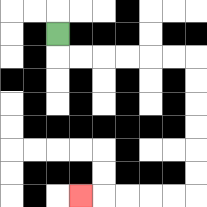{'start': '[2, 1]', 'end': '[3, 8]', 'path_directions': 'D,R,R,R,R,R,R,D,D,D,D,D,D,L,L,L,L,L', 'path_coordinates': '[[2, 1], [2, 2], [3, 2], [4, 2], [5, 2], [6, 2], [7, 2], [8, 2], [8, 3], [8, 4], [8, 5], [8, 6], [8, 7], [8, 8], [7, 8], [6, 8], [5, 8], [4, 8], [3, 8]]'}